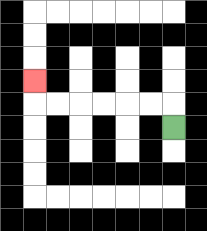{'start': '[7, 5]', 'end': '[1, 3]', 'path_directions': 'U,L,L,L,L,L,L,U', 'path_coordinates': '[[7, 5], [7, 4], [6, 4], [5, 4], [4, 4], [3, 4], [2, 4], [1, 4], [1, 3]]'}